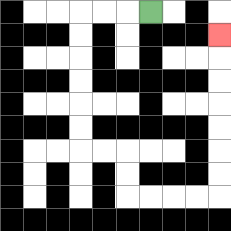{'start': '[6, 0]', 'end': '[9, 1]', 'path_directions': 'L,L,L,D,D,D,D,D,D,R,R,D,D,R,R,R,R,U,U,U,U,U,U,U', 'path_coordinates': '[[6, 0], [5, 0], [4, 0], [3, 0], [3, 1], [3, 2], [3, 3], [3, 4], [3, 5], [3, 6], [4, 6], [5, 6], [5, 7], [5, 8], [6, 8], [7, 8], [8, 8], [9, 8], [9, 7], [9, 6], [9, 5], [9, 4], [9, 3], [9, 2], [9, 1]]'}